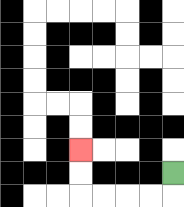{'start': '[7, 7]', 'end': '[3, 6]', 'path_directions': 'D,L,L,L,L,U,U', 'path_coordinates': '[[7, 7], [7, 8], [6, 8], [5, 8], [4, 8], [3, 8], [3, 7], [3, 6]]'}